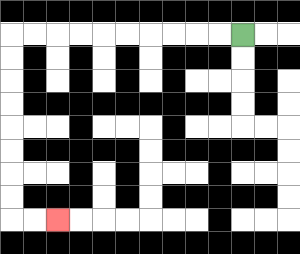{'start': '[10, 1]', 'end': '[2, 9]', 'path_directions': 'L,L,L,L,L,L,L,L,L,L,D,D,D,D,D,D,D,D,R,R', 'path_coordinates': '[[10, 1], [9, 1], [8, 1], [7, 1], [6, 1], [5, 1], [4, 1], [3, 1], [2, 1], [1, 1], [0, 1], [0, 2], [0, 3], [0, 4], [0, 5], [0, 6], [0, 7], [0, 8], [0, 9], [1, 9], [2, 9]]'}